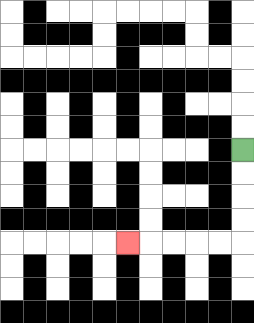{'start': '[10, 6]', 'end': '[5, 10]', 'path_directions': 'D,D,D,D,L,L,L,L,L', 'path_coordinates': '[[10, 6], [10, 7], [10, 8], [10, 9], [10, 10], [9, 10], [8, 10], [7, 10], [6, 10], [5, 10]]'}